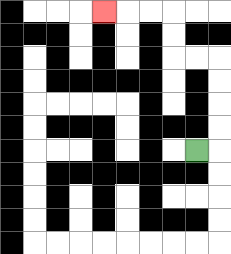{'start': '[8, 6]', 'end': '[4, 0]', 'path_directions': 'R,U,U,U,U,L,L,U,U,L,L,L', 'path_coordinates': '[[8, 6], [9, 6], [9, 5], [9, 4], [9, 3], [9, 2], [8, 2], [7, 2], [7, 1], [7, 0], [6, 0], [5, 0], [4, 0]]'}